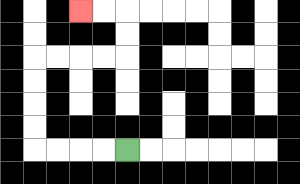{'start': '[5, 6]', 'end': '[3, 0]', 'path_directions': 'L,L,L,L,U,U,U,U,R,R,R,R,U,U,L,L', 'path_coordinates': '[[5, 6], [4, 6], [3, 6], [2, 6], [1, 6], [1, 5], [1, 4], [1, 3], [1, 2], [2, 2], [3, 2], [4, 2], [5, 2], [5, 1], [5, 0], [4, 0], [3, 0]]'}